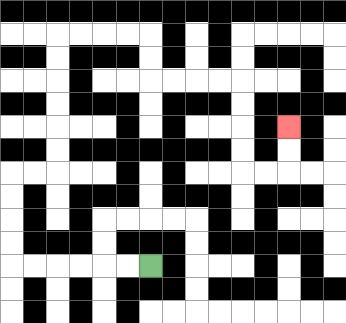{'start': '[6, 11]', 'end': '[12, 5]', 'path_directions': 'L,L,L,L,L,L,U,U,U,U,R,R,U,U,U,U,U,U,R,R,R,R,D,D,R,R,R,R,D,D,D,D,R,R,U,U', 'path_coordinates': '[[6, 11], [5, 11], [4, 11], [3, 11], [2, 11], [1, 11], [0, 11], [0, 10], [0, 9], [0, 8], [0, 7], [1, 7], [2, 7], [2, 6], [2, 5], [2, 4], [2, 3], [2, 2], [2, 1], [3, 1], [4, 1], [5, 1], [6, 1], [6, 2], [6, 3], [7, 3], [8, 3], [9, 3], [10, 3], [10, 4], [10, 5], [10, 6], [10, 7], [11, 7], [12, 7], [12, 6], [12, 5]]'}